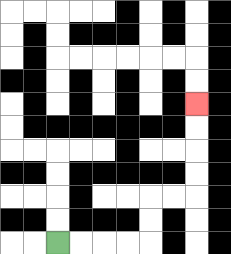{'start': '[2, 10]', 'end': '[8, 4]', 'path_directions': 'R,R,R,R,U,U,R,R,U,U,U,U', 'path_coordinates': '[[2, 10], [3, 10], [4, 10], [5, 10], [6, 10], [6, 9], [6, 8], [7, 8], [8, 8], [8, 7], [8, 6], [8, 5], [8, 4]]'}